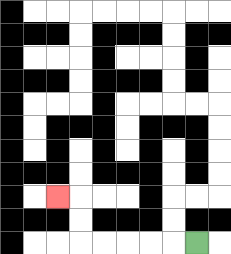{'start': '[8, 10]', 'end': '[2, 8]', 'path_directions': 'L,L,L,L,L,U,U,L', 'path_coordinates': '[[8, 10], [7, 10], [6, 10], [5, 10], [4, 10], [3, 10], [3, 9], [3, 8], [2, 8]]'}